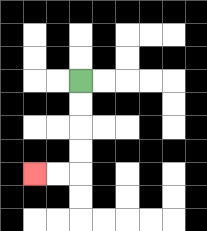{'start': '[3, 3]', 'end': '[1, 7]', 'path_directions': 'D,D,D,D,L,L', 'path_coordinates': '[[3, 3], [3, 4], [3, 5], [3, 6], [3, 7], [2, 7], [1, 7]]'}